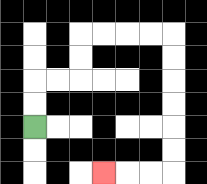{'start': '[1, 5]', 'end': '[4, 7]', 'path_directions': 'U,U,R,R,U,U,R,R,R,R,D,D,D,D,D,D,L,L,L', 'path_coordinates': '[[1, 5], [1, 4], [1, 3], [2, 3], [3, 3], [3, 2], [3, 1], [4, 1], [5, 1], [6, 1], [7, 1], [7, 2], [7, 3], [7, 4], [7, 5], [7, 6], [7, 7], [6, 7], [5, 7], [4, 7]]'}